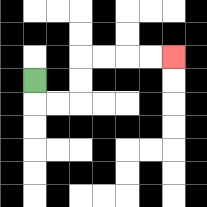{'start': '[1, 3]', 'end': '[7, 2]', 'path_directions': 'D,R,R,U,U,R,R,R,R', 'path_coordinates': '[[1, 3], [1, 4], [2, 4], [3, 4], [3, 3], [3, 2], [4, 2], [5, 2], [6, 2], [7, 2]]'}